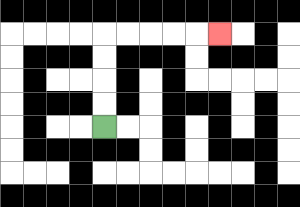{'start': '[4, 5]', 'end': '[9, 1]', 'path_directions': 'U,U,U,U,R,R,R,R,R', 'path_coordinates': '[[4, 5], [4, 4], [4, 3], [4, 2], [4, 1], [5, 1], [6, 1], [7, 1], [8, 1], [9, 1]]'}